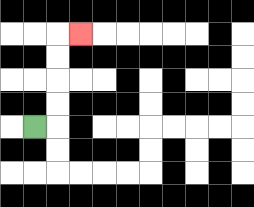{'start': '[1, 5]', 'end': '[3, 1]', 'path_directions': 'R,U,U,U,U,R', 'path_coordinates': '[[1, 5], [2, 5], [2, 4], [2, 3], [2, 2], [2, 1], [3, 1]]'}